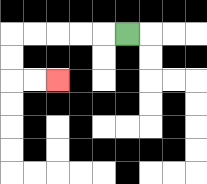{'start': '[5, 1]', 'end': '[2, 3]', 'path_directions': 'L,L,L,L,L,D,D,R,R', 'path_coordinates': '[[5, 1], [4, 1], [3, 1], [2, 1], [1, 1], [0, 1], [0, 2], [0, 3], [1, 3], [2, 3]]'}